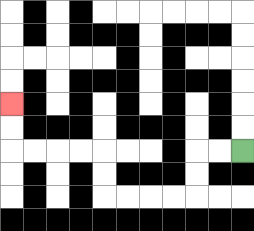{'start': '[10, 6]', 'end': '[0, 4]', 'path_directions': 'L,L,D,D,L,L,L,L,U,U,L,L,L,L,U,U', 'path_coordinates': '[[10, 6], [9, 6], [8, 6], [8, 7], [8, 8], [7, 8], [6, 8], [5, 8], [4, 8], [4, 7], [4, 6], [3, 6], [2, 6], [1, 6], [0, 6], [0, 5], [0, 4]]'}